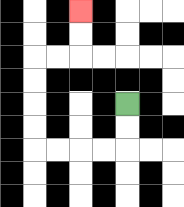{'start': '[5, 4]', 'end': '[3, 0]', 'path_directions': 'D,D,L,L,L,L,U,U,U,U,R,R,U,U', 'path_coordinates': '[[5, 4], [5, 5], [5, 6], [4, 6], [3, 6], [2, 6], [1, 6], [1, 5], [1, 4], [1, 3], [1, 2], [2, 2], [3, 2], [3, 1], [3, 0]]'}